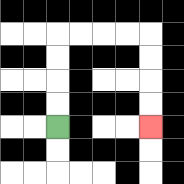{'start': '[2, 5]', 'end': '[6, 5]', 'path_directions': 'U,U,U,U,R,R,R,R,D,D,D,D', 'path_coordinates': '[[2, 5], [2, 4], [2, 3], [2, 2], [2, 1], [3, 1], [4, 1], [5, 1], [6, 1], [6, 2], [6, 3], [6, 4], [6, 5]]'}